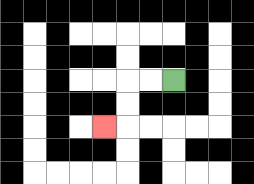{'start': '[7, 3]', 'end': '[4, 5]', 'path_directions': 'L,L,D,D,L', 'path_coordinates': '[[7, 3], [6, 3], [5, 3], [5, 4], [5, 5], [4, 5]]'}